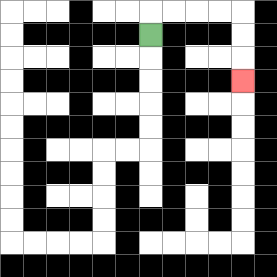{'start': '[6, 1]', 'end': '[10, 3]', 'path_directions': 'U,R,R,R,R,D,D,D', 'path_coordinates': '[[6, 1], [6, 0], [7, 0], [8, 0], [9, 0], [10, 0], [10, 1], [10, 2], [10, 3]]'}